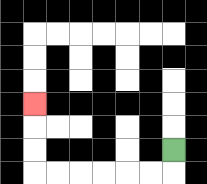{'start': '[7, 6]', 'end': '[1, 4]', 'path_directions': 'D,L,L,L,L,L,L,U,U,U', 'path_coordinates': '[[7, 6], [7, 7], [6, 7], [5, 7], [4, 7], [3, 7], [2, 7], [1, 7], [1, 6], [1, 5], [1, 4]]'}